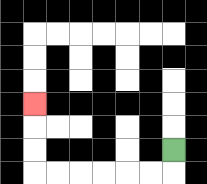{'start': '[7, 6]', 'end': '[1, 4]', 'path_directions': 'D,L,L,L,L,L,L,U,U,U', 'path_coordinates': '[[7, 6], [7, 7], [6, 7], [5, 7], [4, 7], [3, 7], [2, 7], [1, 7], [1, 6], [1, 5], [1, 4]]'}